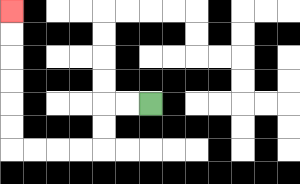{'start': '[6, 4]', 'end': '[0, 0]', 'path_directions': 'L,L,D,D,L,L,L,L,U,U,U,U,U,U', 'path_coordinates': '[[6, 4], [5, 4], [4, 4], [4, 5], [4, 6], [3, 6], [2, 6], [1, 6], [0, 6], [0, 5], [0, 4], [0, 3], [0, 2], [0, 1], [0, 0]]'}